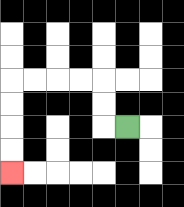{'start': '[5, 5]', 'end': '[0, 7]', 'path_directions': 'L,U,U,L,L,L,L,D,D,D,D', 'path_coordinates': '[[5, 5], [4, 5], [4, 4], [4, 3], [3, 3], [2, 3], [1, 3], [0, 3], [0, 4], [0, 5], [0, 6], [0, 7]]'}